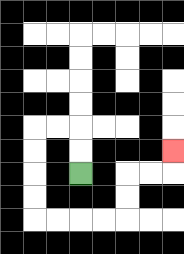{'start': '[3, 7]', 'end': '[7, 6]', 'path_directions': 'U,U,L,L,D,D,D,D,R,R,R,R,U,U,R,R,U', 'path_coordinates': '[[3, 7], [3, 6], [3, 5], [2, 5], [1, 5], [1, 6], [1, 7], [1, 8], [1, 9], [2, 9], [3, 9], [4, 9], [5, 9], [5, 8], [5, 7], [6, 7], [7, 7], [7, 6]]'}